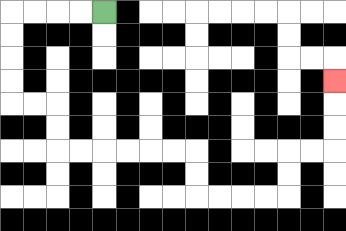{'start': '[4, 0]', 'end': '[14, 3]', 'path_directions': 'L,L,L,L,D,D,D,D,R,R,D,D,R,R,R,R,R,R,D,D,R,R,R,R,U,U,R,R,U,U,U', 'path_coordinates': '[[4, 0], [3, 0], [2, 0], [1, 0], [0, 0], [0, 1], [0, 2], [0, 3], [0, 4], [1, 4], [2, 4], [2, 5], [2, 6], [3, 6], [4, 6], [5, 6], [6, 6], [7, 6], [8, 6], [8, 7], [8, 8], [9, 8], [10, 8], [11, 8], [12, 8], [12, 7], [12, 6], [13, 6], [14, 6], [14, 5], [14, 4], [14, 3]]'}